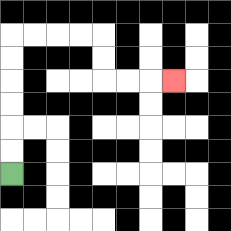{'start': '[0, 7]', 'end': '[7, 3]', 'path_directions': 'U,U,U,U,U,U,R,R,R,R,D,D,R,R,R', 'path_coordinates': '[[0, 7], [0, 6], [0, 5], [0, 4], [0, 3], [0, 2], [0, 1], [1, 1], [2, 1], [3, 1], [4, 1], [4, 2], [4, 3], [5, 3], [6, 3], [7, 3]]'}